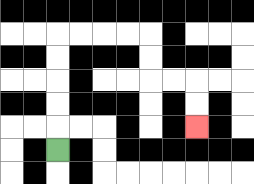{'start': '[2, 6]', 'end': '[8, 5]', 'path_directions': 'U,U,U,U,U,R,R,R,R,D,D,R,R,D,D', 'path_coordinates': '[[2, 6], [2, 5], [2, 4], [2, 3], [2, 2], [2, 1], [3, 1], [4, 1], [5, 1], [6, 1], [6, 2], [6, 3], [7, 3], [8, 3], [8, 4], [8, 5]]'}